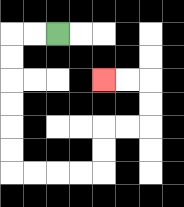{'start': '[2, 1]', 'end': '[4, 3]', 'path_directions': 'L,L,D,D,D,D,D,D,R,R,R,R,U,U,R,R,U,U,L,L', 'path_coordinates': '[[2, 1], [1, 1], [0, 1], [0, 2], [0, 3], [0, 4], [0, 5], [0, 6], [0, 7], [1, 7], [2, 7], [3, 7], [4, 7], [4, 6], [4, 5], [5, 5], [6, 5], [6, 4], [6, 3], [5, 3], [4, 3]]'}